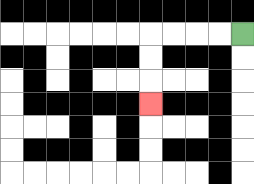{'start': '[10, 1]', 'end': '[6, 4]', 'path_directions': 'L,L,L,L,D,D,D', 'path_coordinates': '[[10, 1], [9, 1], [8, 1], [7, 1], [6, 1], [6, 2], [6, 3], [6, 4]]'}